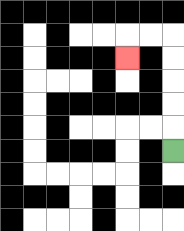{'start': '[7, 6]', 'end': '[5, 2]', 'path_directions': 'U,U,U,U,U,L,L,D', 'path_coordinates': '[[7, 6], [7, 5], [7, 4], [7, 3], [7, 2], [7, 1], [6, 1], [5, 1], [5, 2]]'}